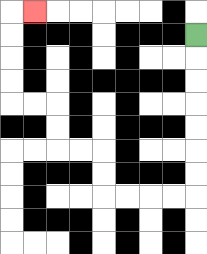{'start': '[8, 1]', 'end': '[1, 0]', 'path_directions': 'D,D,D,D,D,D,D,L,L,L,L,U,U,L,L,U,U,L,L,U,U,U,U,R', 'path_coordinates': '[[8, 1], [8, 2], [8, 3], [8, 4], [8, 5], [8, 6], [8, 7], [8, 8], [7, 8], [6, 8], [5, 8], [4, 8], [4, 7], [4, 6], [3, 6], [2, 6], [2, 5], [2, 4], [1, 4], [0, 4], [0, 3], [0, 2], [0, 1], [0, 0], [1, 0]]'}